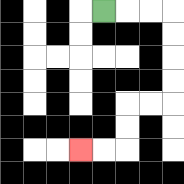{'start': '[4, 0]', 'end': '[3, 6]', 'path_directions': 'R,R,R,D,D,D,D,L,L,D,D,L,L', 'path_coordinates': '[[4, 0], [5, 0], [6, 0], [7, 0], [7, 1], [7, 2], [7, 3], [7, 4], [6, 4], [5, 4], [5, 5], [5, 6], [4, 6], [3, 6]]'}